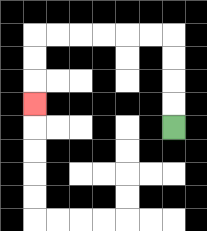{'start': '[7, 5]', 'end': '[1, 4]', 'path_directions': 'U,U,U,U,L,L,L,L,L,L,D,D,D', 'path_coordinates': '[[7, 5], [7, 4], [7, 3], [7, 2], [7, 1], [6, 1], [5, 1], [4, 1], [3, 1], [2, 1], [1, 1], [1, 2], [1, 3], [1, 4]]'}